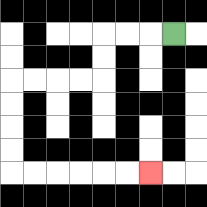{'start': '[7, 1]', 'end': '[6, 7]', 'path_directions': 'L,L,L,D,D,L,L,L,L,D,D,D,D,R,R,R,R,R,R', 'path_coordinates': '[[7, 1], [6, 1], [5, 1], [4, 1], [4, 2], [4, 3], [3, 3], [2, 3], [1, 3], [0, 3], [0, 4], [0, 5], [0, 6], [0, 7], [1, 7], [2, 7], [3, 7], [4, 7], [5, 7], [6, 7]]'}